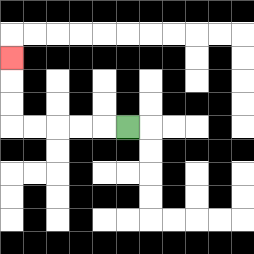{'start': '[5, 5]', 'end': '[0, 2]', 'path_directions': 'L,L,L,L,L,U,U,U', 'path_coordinates': '[[5, 5], [4, 5], [3, 5], [2, 5], [1, 5], [0, 5], [0, 4], [0, 3], [0, 2]]'}